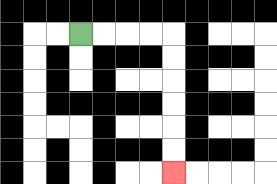{'start': '[3, 1]', 'end': '[7, 7]', 'path_directions': 'R,R,R,R,D,D,D,D,D,D', 'path_coordinates': '[[3, 1], [4, 1], [5, 1], [6, 1], [7, 1], [7, 2], [7, 3], [7, 4], [7, 5], [7, 6], [7, 7]]'}